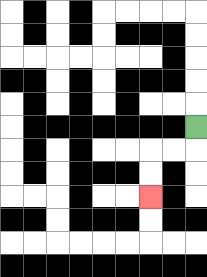{'start': '[8, 5]', 'end': '[6, 8]', 'path_directions': 'D,L,L,D,D', 'path_coordinates': '[[8, 5], [8, 6], [7, 6], [6, 6], [6, 7], [6, 8]]'}